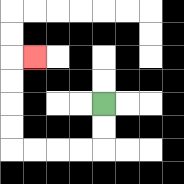{'start': '[4, 4]', 'end': '[1, 2]', 'path_directions': 'D,D,L,L,L,L,U,U,U,U,R', 'path_coordinates': '[[4, 4], [4, 5], [4, 6], [3, 6], [2, 6], [1, 6], [0, 6], [0, 5], [0, 4], [0, 3], [0, 2], [1, 2]]'}